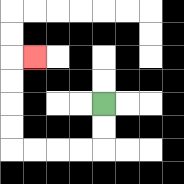{'start': '[4, 4]', 'end': '[1, 2]', 'path_directions': 'D,D,L,L,L,L,U,U,U,U,R', 'path_coordinates': '[[4, 4], [4, 5], [4, 6], [3, 6], [2, 6], [1, 6], [0, 6], [0, 5], [0, 4], [0, 3], [0, 2], [1, 2]]'}